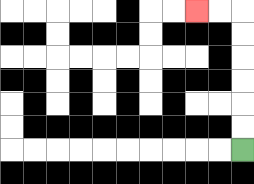{'start': '[10, 6]', 'end': '[8, 0]', 'path_directions': 'U,U,U,U,U,U,L,L', 'path_coordinates': '[[10, 6], [10, 5], [10, 4], [10, 3], [10, 2], [10, 1], [10, 0], [9, 0], [8, 0]]'}